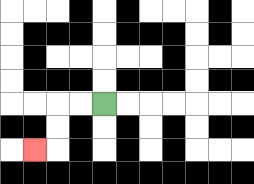{'start': '[4, 4]', 'end': '[1, 6]', 'path_directions': 'L,L,D,D,L', 'path_coordinates': '[[4, 4], [3, 4], [2, 4], [2, 5], [2, 6], [1, 6]]'}